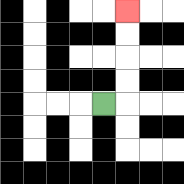{'start': '[4, 4]', 'end': '[5, 0]', 'path_directions': 'R,U,U,U,U', 'path_coordinates': '[[4, 4], [5, 4], [5, 3], [5, 2], [5, 1], [5, 0]]'}